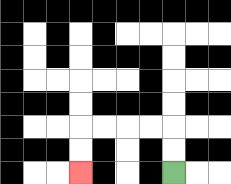{'start': '[7, 7]', 'end': '[3, 7]', 'path_directions': 'U,U,L,L,L,L,D,D', 'path_coordinates': '[[7, 7], [7, 6], [7, 5], [6, 5], [5, 5], [4, 5], [3, 5], [3, 6], [3, 7]]'}